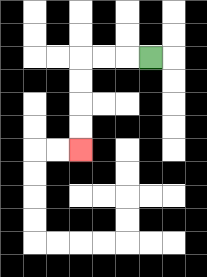{'start': '[6, 2]', 'end': '[3, 6]', 'path_directions': 'L,L,L,D,D,D,D', 'path_coordinates': '[[6, 2], [5, 2], [4, 2], [3, 2], [3, 3], [3, 4], [3, 5], [3, 6]]'}